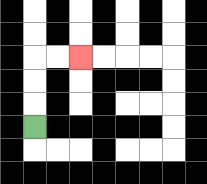{'start': '[1, 5]', 'end': '[3, 2]', 'path_directions': 'U,U,U,R,R', 'path_coordinates': '[[1, 5], [1, 4], [1, 3], [1, 2], [2, 2], [3, 2]]'}